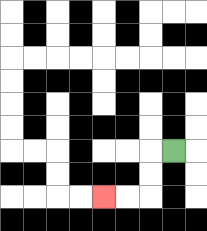{'start': '[7, 6]', 'end': '[4, 8]', 'path_directions': 'L,D,D,L,L', 'path_coordinates': '[[7, 6], [6, 6], [6, 7], [6, 8], [5, 8], [4, 8]]'}